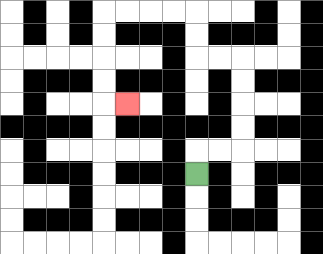{'start': '[8, 7]', 'end': '[5, 4]', 'path_directions': 'U,R,R,U,U,U,U,L,L,U,U,L,L,L,L,D,D,D,D,R', 'path_coordinates': '[[8, 7], [8, 6], [9, 6], [10, 6], [10, 5], [10, 4], [10, 3], [10, 2], [9, 2], [8, 2], [8, 1], [8, 0], [7, 0], [6, 0], [5, 0], [4, 0], [4, 1], [4, 2], [4, 3], [4, 4], [5, 4]]'}